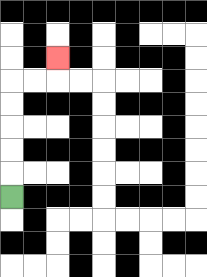{'start': '[0, 8]', 'end': '[2, 2]', 'path_directions': 'U,U,U,U,U,R,R,U', 'path_coordinates': '[[0, 8], [0, 7], [0, 6], [0, 5], [0, 4], [0, 3], [1, 3], [2, 3], [2, 2]]'}